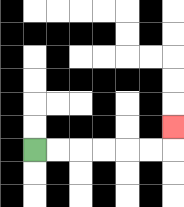{'start': '[1, 6]', 'end': '[7, 5]', 'path_directions': 'R,R,R,R,R,R,U', 'path_coordinates': '[[1, 6], [2, 6], [3, 6], [4, 6], [5, 6], [6, 6], [7, 6], [7, 5]]'}